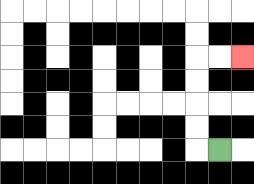{'start': '[9, 6]', 'end': '[10, 2]', 'path_directions': 'L,U,U,U,U,R,R', 'path_coordinates': '[[9, 6], [8, 6], [8, 5], [8, 4], [8, 3], [8, 2], [9, 2], [10, 2]]'}